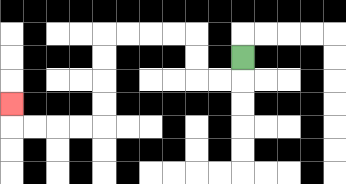{'start': '[10, 2]', 'end': '[0, 4]', 'path_directions': 'D,L,L,U,U,L,L,L,L,D,D,D,D,L,L,L,L,U', 'path_coordinates': '[[10, 2], [10, 3], [9, 3], [8, 3], [8, 2], [8, 1], [7, 1], [6, 1], [5, 1], [4, 1], [4, 2], [4, 3], [4, 4], [4, 5], [3, 5], [2, 5], [1, 5], [0, 5], [0, 4]]'}